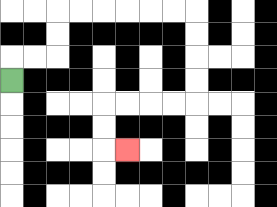{'start': '[0, 3]', 'end': '[5, 6]', 'path_directions': 'U,R,R,U,U,R,R,R,R,R,R,D,D,D,D,L,L,L,L,D,D,R', 'path_coordinates': '[[0, 3], [0, 2], [1, 2], [2, 2], [2, 1], [2, 0], [3, 0], [4, 0], [5, 0], [6, 0], [7, 0], [8, 0], [8, 1], [8, 2], [8, 3], [8, 4], [7, 4], [6, 4], [5, 4], [4, 4], [4, 5], [4, 6], [5, 6]]'}